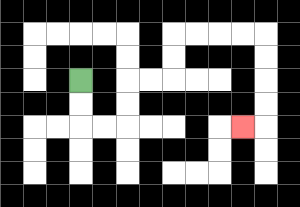{'start': '[3, 3]', 'end': '[10, 5]', 'path_directions': 'D,D,R,R,U,U,R,R,U,U,R,R,R,R,D,D,D,D,L', 'path_coordinates': '[[3, 3], [3, 4], [3, 5], [4, 5], [5, 5], [5, 4], [5, 3], [6, 3], [7, 3], [7, 2], [7, 1], [8, 1], [9, 1], [10, 1], [11, 1], [11, 2], [11, 3], [11, 4], [11, 5], [10, 5]]'}